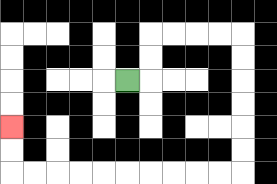{'start': '[5, 3]', 'end': '[0, 5]', 'path_directions': 'R,U,U,R,R,R,R,D,D,D,D,D,D,L,L,L,L,L,L,L,L,L,L,U,U', 'path_coordinates': '[[5, 3], [6, 3], [6, 2], [6, 1], [7, 1], [8, 1], [9, 1], [10, 1], [10, 2], [10, 3], [10, 4], [10, 5], [10, 6], [10, 7], [9, 7], [8, 7], [7, 7], [6, 7], [5, 7], [4, 7], [3, 7], [2, 7], [1, 7], [0, 7], [0, 6], [0, 5]]'}